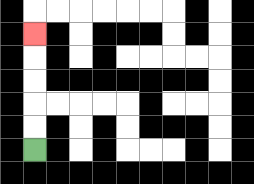{'start': '[1, 6]', 'end': '[1, 1]', 'path_directions': 'U,U,U,U,U', 'path_coordinates': '[[1, 6], [1, 5], [1, 4], [1, 3], [1, 2], [1, 1]]'}